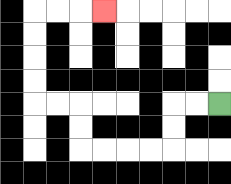{'start': '[9, 4]', 'end': '[4, 0]', 'path_directions': 'L,L,D,D,L,L,L,L,U,U,L,L,U,U,U,U,R,R,R', 'path_coordinates': '[[9, 4], [8, 4], [7, 4], [7, 5], [7, 6], [6, 6], [5, 6], [4, 6], [3, 6], [3, 5], [3, 4], [2, 4], [1, 4], [1, 3], [1, 2], [1, 1], [1, 0], [2, 0], [3, 0], [4, 0]]'}